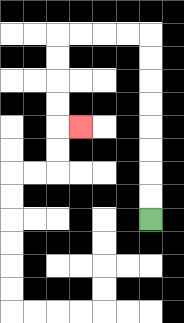{'start': '[6, 9]', 'end': '[3, 5]', 'path_directions': 'U,U,U,U,U,U,U,U,L,L,L,L,D,D,D,D,R', 'path_coordinates': '[[6, 9], [6, 8], [6, 7], [6, 6], [6, 5], [6, 4], [6, 3], [6, 2], [6, 1], [5, 1], [4, 1], [3, 1], [2, 1], [2, 2], [2, 3], [2, 4], [2, 5], [3, 5]]'}